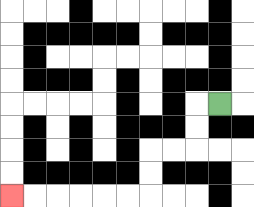{'start': '[9, 4]', 'end': '[0, 8]', 'path_directions': 'L,D,D,L,L,D,D,L,L,L,L,L,L', 'path_coordinates': '[[9, 4], [8, 4], [8, 5], [8, 6], [7, 6], [6, 6], [6, 7], [6, 8], [5, 8], [4, 8], [3, 8], [2, 8], [1, 8], [0, 8]]'}